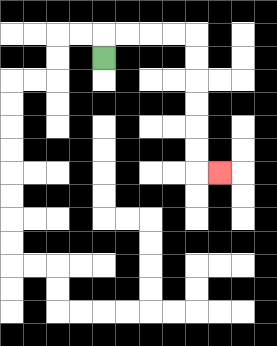{'start': '[4, 2]', 'end': '[9, 7]', 'path_directions': 'U,R,R,R,R,D,D,D,D,D,D,R', 'path_coordinates': '[[4, 2], [4, 1], [5, 1], [6, 1], [7, 1], [8, 1], [8, 2], [8, 3], [8, 4], [8, 5], [8, 6], [8, 7], [9, 7]]'}